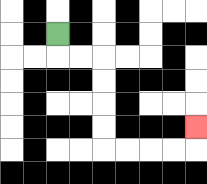{'start': '[2, 1]', 'end': '[8, 5]', 'path_directions': 'D,R,R,D,D,D,D,R,R,R,R,U', 'path_coordinates': '[[2, 1], [2, 2], [3, 2], [4, 2], [4, 3], [4, 4], [4, 5], [4, 6], [5, 6], [6, 6], [7, 6], [8, 6], [8, 5]]'}